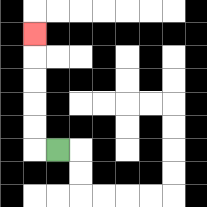{'start': '[2, 6]', 'end': '[1, 1]', 'path_directions': 'L,U,U,U,U,U', 'path_coordinates': '[[2, 6], [1, 6], [1, 5], [1, 4], [1, 3], [1, 2], [1, 1]]'}